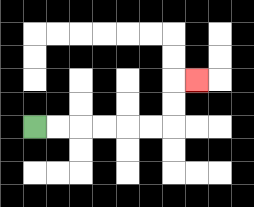{'start': '[1, 5]', 'end': '[8, 3]', 'path_directions': 'R,R,R,R,R,R,U,U,R', 'path_coordinates': '[[1, 5], [2, 5], [3, 5], [4, 5], [5, 5], [6, 5], [7, 5], [7, 4], [7, 3], [8, 3]]'}